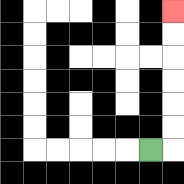{'start': '[6, 6]', 'end': '[7, 0]', 'path_directions': 'R,U,U,U,U,U,U', 'path_coordinates': '[[6, 6], [7, 6], [7, 5], [7, 4], [7, 3], [7, 2], [7, 1], [7, 0]]'}